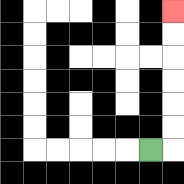{'start': '[6, 6]', 'end': '[7, 0]', 'path_directions': 'R,U,U,U,U,U,U', 'path_coordinates': '[[6, 6], [7, 6], [7, 5], [7, 4], [7, 3], [7, 2], [7, 1], [7, 0]]'}